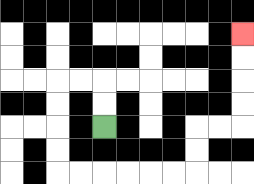{'start': '[4, 5]', 'end': '[10, 1]', 'path_directions': 'U,U,L,L,D,D,D,D,R,R,R,R,R,R,U,U,R,R,U,U,U,U', 'path_coordinates': '[[4, 5], [4, 4], [4, 3], [3, 3], [2, 3], [2, 4], [2, 5], [2, 6], [2, 7], [3, 7], [4, 7], [5, 7], [6, 7], [7, 7], [8, 7], [8, 6], [8, 5], [9, 5], [10, 5], [10, 4], [10, 3], [10, 2], [10, 1]]'}